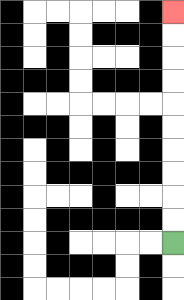{'start': '[7, 10]', 'end': '[7, 0]', 'path_directions': 'U,U,U,U,U,U,U,U,U,U', 'path_coordinates': '[[7, 10], [7, 9], [7, 8], [7, 7], [7, 6], [7, 5], [7, 4], [7, 3], [7, 2], [7, 1], [7, 0]]'}